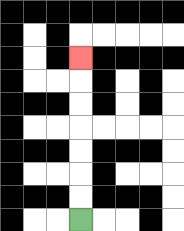{'start': '[3, 9]', 'end': '[3, 2]', 'path_directions': 'U,U,U,U,U,U,U', 'path_coordinates': '[[3, 9], [3, 8], [3, 7], [3, 6], [3, 5], [3, 4], [3, 3], [3, 2]]'}